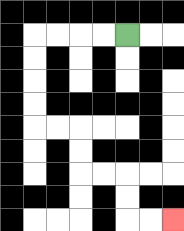{'start': '[5, 1]', 'end': '[7, 9]', 'path_directions': 'L,L,L,L,D,D,D,D,R,R,D,D,R,R,D,D,R,R', 'path_coordinates': '[[5, 1], [4, 1], [3, 1], [2, 1], [1, 1], [1, 2], [1, 3], [1, 4], [1, 5], [2, 5], [3, 5], [3, 6], [3, 7], [4, 7], [5, 7], [5, 8], [5, 9], [6, 9], [7, 9]]'}